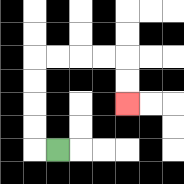{'start': '[2, 6]', 'end': '[5, 4]', 'path_directions': 'L,U,U,U,U,R,R,R,R,D,D', 'path_coordinates': '[[2, 6], [1, 6], [1, 5], [1, 4], [1, 3], [1, 2], [2, 2], [3, 2], [4, 2], [5, 2], [5, 3], [5, 4]]'}